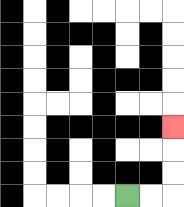{'start': '[5, 8]', 'end': '[7, 5]', 'path_directions': 'R,R,U,U,U', 'path_coordinates': '[[5, 8], [6, 8], [7, 8], [7, 7], [7, 6], [7, 5]]'}